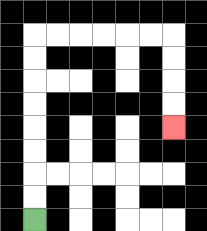{'start': '[1, 9]', 'end': '[7, 5]', 'path_directions': 'U,U,U,U,U,U,U,U,R,R,R,R,R,R,D,D,D,D', 'path_coordinates': '[[1, 9], [1, 8], [1, 7], [1, 6], [1, 5], [1, 4], [1, 3], [1, 2], [1, 1], [2, 1], [3, 1], [4, 1], [5, 1], [6, 1], [7, 1], [7, 2], [7, 3], [7, 4], [7, 5]]'}